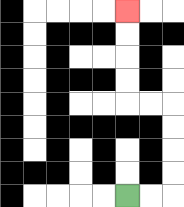{'start': '[5, 8]', 'end': '[5, 0]', 'path_directions': 'R,R,U,U,U,U,L,L,U,U,U,U', 'path_coordinates': '[[5, 8], [6, 8], [7, 8], [7, 7], [7, 6], [7, 5], [7, 4], [6, 4], [5, 4], [5, 3], [5, 2], [5, 1], [5, 0]]'}